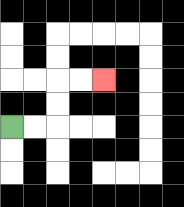{'start': '[0, 5]', 'end': '[4, 3]', 'path_directions': 'R,R,U,U,R,R', 'path_coordinates': '[[0, 5], [1, 5], [2, 5], [2, 4], [2, 3], [3, 3], [4, 3]]'}